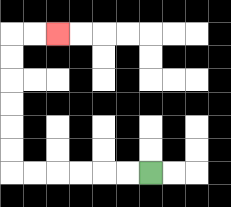{'start': '[6, 7]', 'end': '[2, 1]', 'path_directions': 'L,L,L,L,L,L,U,U,U,U,U,U,R,R', 'path_coordinates': '[[6, 7], [5, 7], [4, 7], [3, 7], [2, 7], [1, 7], [0, 7], [0, 6], [0, 5], [0, 4], [0, 3], [0, 2], [0, 1], [1, 1], [2, 1]]'}